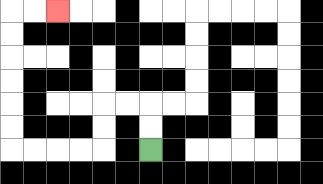{'start': '[6, 6]', 'end': '[2, 0]', 'path_directions': 'U,U,L,L,D,D,L,L,L,L,U,U,U,U,U,U,R,R', 'path_coordinates': '[[6, 6], [6, 5], [6, 4], [5, 4], [4, 4], [4, 5], [4, 6], [3, 6], [2, 6], [1, 6], [0, 6], [0, 5], [0, 4], [0, 3], [0, 2], [0, 1], [0, 0], [1, 0], [2, 0]]'}